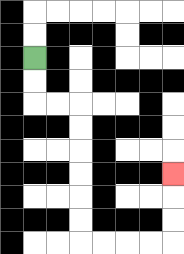{'start': '[1, 2]', 'end': '[7, 7]', 'path_directions': 'D,D,R,R,D,D,D,D,D,D,R,R,R,R,U,U,U', 'path_coordinates': '[[1, 2], [1, 3], [1, 4], [2, 4], [3, 4], [3, 5], [3, 6], [3, 7], [3, 8], [3, 9], [3, 10], [4, 10], [5, 10], [6, 10], [7, 10], [7, 9], [7, 8], [7, 7]]'}